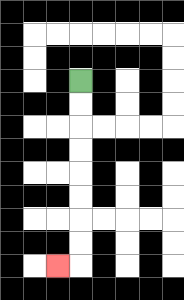{'start': '[3, 3]', 'end': '[2, 11]', 'path_directions': 'D,D,D,D,D,D,D,D,L', 'path_coordinates': '[[3, 3], [3, 4], [3, 5], [3, 6], [3, 7], [3, 8], [3, 9], [3, 10], [3, 11], [2, 11]]'}